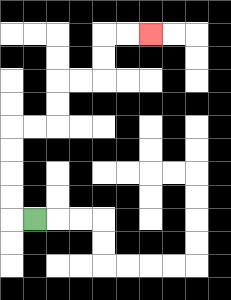{'start': '[1, 9]', 'end': '[6, 1]', 'path_directions': 'L,U,U,U,U,R,R,U,U,R,R,U,U,R,R', 'path_coordinates': '[[1, 9], [0, 9], [0, 8], [0, 7], [0, 6], [0, 5], [1, 5], [2, 5], [2, 4], [2, 3], [3, 3], [4, 3], [4, 2], [4, 1], [5, 1], [6, 1]]'}